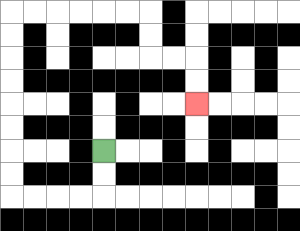{'start': '[4, 6]', 'end': '[8, 4]', 'path_directions': 'D,D,L,L,L,L,U,U,U,U,U,U,U,U,R,R,R,R,R,R,D,D,R,R,D,D', 'path_coordinates': '[[4, 6], [4, 7], [4, 8], [3, 8], [2, 8], [1, 8], [0, 8], [0, 7], [0, 6], [0, 5], [0, 4], [0, 3], [0, 2], [0, 1], [0, 0], [1, 0], [2, 0], [3, 0], [4, 0], [5, 0], [6, 0], [6, 1], [6, 2], [7, 2], [8, 2], [8, 3], [8, 4]]'}